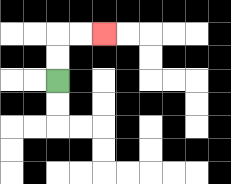{'start': '[2, 3]', 'end': '[4, 1]', 'path_directions': 'U,U,R,R', 'path_coordinates': '[[2, 3], [2, 2], [2, 1], [3, 1], [4, 1]]'}